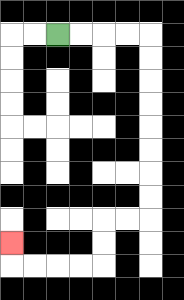{'start': '[2, 1]', 'end': '[0, 10]', 'path_directions': 'R,R,R,R,D,D,D,D,D,D,D,D,L,L,D,D,L,L,L,L,U', 'path_coordinates': '[[2, 1], [3, 1], [4, 1], [5, 1], [6, 1], [6, 2], [6, 3], [6, 4], [6, 5], [6, 6], [6, 7], [6, 8], [6, 9], [5, 9], [4, 9], [4, 10], [4, 11], [3, 11], [2, 11], [1, 11], [0, 11], [0, 10]]'}